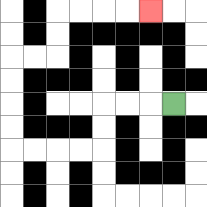{'start': '[7, 4]', 'end': '[6, 0]', 'path_directions': 'L,L,L,D,D,L,L,L,L,U,U,U,U,R,R,U,U,R,R,R,R', 'path_coordinates': '[[7, 4], [6, 4], [5, 4], [4, 4], [4, 5], [4, 6], [3, 6], [2, 6], [1, 6], [0, 6], [0, 5], [0, 4], [0, 3], [0, 2], [1, 2], [2, 2], [2, 1], [2, 0], [3, 0], [4, 0], [5, 0], [6, 0]]'}